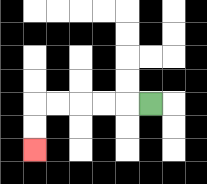{'start': '[6, 4]', 'end': '[1, 6]', 'path_directions': 'L,L,L,L,L,D,D', 'path_coordinates': '[[6, 4], [5, 4], [4, 4], [3, 4], [2, 4], [1, 4], [1, 5], [1, 6]]'}